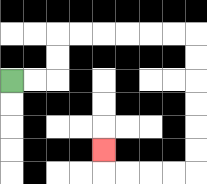{'start': '[0, 3]', 'end': '[4, 6]', 'path_directions': 'R,R,U,U,R,R,R,R,R,R,D,D,D,D,D,D,L,L,L,L,U', 'path_coordinates': '[[0, 3], [1, 3], [2, 3], [2, 2], [2, 1], [3, 1], [4, 1], [5, 1], [6, 1], [7, 1], [8, 1], [8, 2], [8, 3], [8, 4], [8, 5], [8, 6], [8, 7], [7, 7], [6, 7], [5, 7], [4, 7], [4, 6]]'}